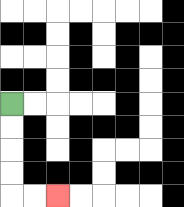{'start': '[0, 4]', 'end': '[2, 8]', 'path_directions': 'D,D,D,D,R,R', 'path_coordinates': '[[0, 4], [0, 5], [0, 6], [0, 7], [0, 8], [1, 8], [2, 8]]'}